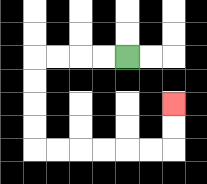{'start': '[5, 2]', 'end': '[7, 4]', 'path_directions': 'L,L,L,L,D,D,D,D,R,R,R,R,R,R,U,U', 'path_coordinates': '[[5, 2], [4, 2], [3, 2], [2, 2], [1, 2], [1, 3], [1, 4], [1, 5], [1, 6], [2, 6], [3, 6], [4, 6], [5, 6], [6, 6], [7, 6], [7, 5], [7, 4]]'}